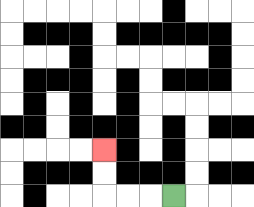{'start': '[7, 8]', 'end': '[4, 6]', 'path_directions': 'L,L,L,U,U', 'path_coordinates': '[[7, 8], [6, 8], [5, 8], [4, 8], [4, 7], [4, 6]]'}